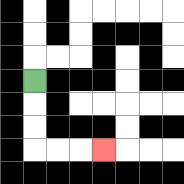{'start': '[1, 3]', 'end': '[4, 6]', 'path_directions': 'D,D,D,R,R,R', 'path_coordinates': '[[1, 3], [1, 4], [1, 5], [1, 6], [2, 6], [3, 6], [4, 6]]'}